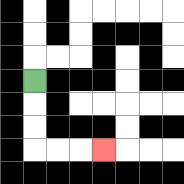{'start': '[1, 3]', 'end': '[4, 6]', 'path_directions': 'D,D,D,R,R,R', 'path_coordinates': '[[1, 3], [1, 4], [1, 5], [1, 6], [2, 6], [3, 6], [4, 6]]'}